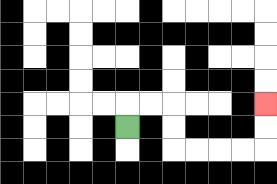{'start': '[5, 5]', 'end': '[11, 4]', 'path_directions': 'U,R,R,D,D,R,R,R,R,U,U', 'path_coordinates': '[[5, 5], [5, 4], [6, 4], [7, 4], [7, 5], [7, 6], [8, 6], [9, 6], [10, 6], [11, 6], [11, 5], [11, 4]]'}